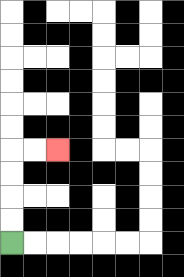{'start': '[0, 10]', 'end': '[2, 6]', 'path_directions': 'U,U,U,U,R,R', 'path_coordinates': '[[0, 10], [0, 9], [0, 8], [0, 7], [0, 6], [1, 6], [2, 6]]'}